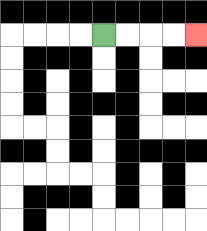{'start': '[4, 1]', 'end': '[8, 1]', 'path_directions': 'R,R,R,R', 'path_coordinates': '[[4, 1], [5, 1], [6, 1], [7, 1], [8, 1]]'}